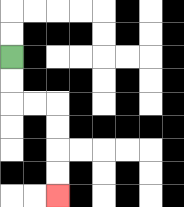{'start': '[0, 2]', 'end': '[2, 8]', 'path_directions': 'D,D,R,R,D,D,D,D', 'path_coordinates': '[[0, 2], [0, 3], [0, 4], [1, 4], [2, 4], [2, 5], [2, 6], [2, 7], [2, 8]]'}